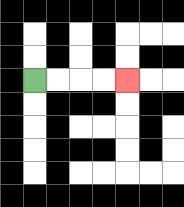{'start': '[1, 3]', 'end': '[5, 3]', 'path_directions': 'R,R,R,R', 'path_coordinates': '[[1, 3], [2, 3], [3, 3], [4, 3], [5, 3]]'}